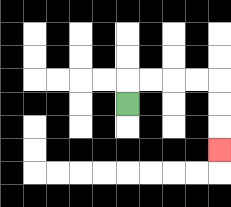{'start': '[5, 4]', 'end': '[9, 6]', 'path_directions': 'U,R,R,R,R,D,D,D', 'path_coordinates': '[[5, 4], [5, 3], [6, 3], [7, 3], [8, 3], [9, 3], [9, 4], [9, 5], [9, 6]]'}